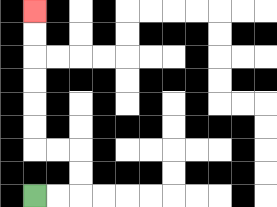{'start': '[1, 8]', 'end': '[1, 0]', 'path_directions': 'R,R,U,U,L,L,U,U,U,U,U,U', 'path_coordinates': '[[1, 8], [2, 8], [3, 8], [3, 7], [3, 6], [2, 6], [1, 6], [1, 5], [1, 4], [1, 3], [1, 2], [1, 1], [1, 0]]'}